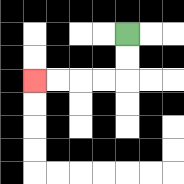{'start': '[5, 1]', 'end': '[1, 3]', 'path_directions': 'D,D,L,L,L,L', 'path_coordinates': '[[5, 1], [5, 2], [5, 3], [4, 3], [3, 3], [2, 3], [1, 3]]'}